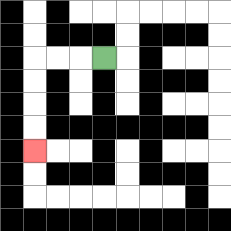{'start': '[4, 2]', 'end': '[1, 6]', 'path_directions': 'L,L,L,D,D,D,D', 'path_coordinates': '[[4, 2], [3, 2], [2, 2], [1, 2], [1, 3], [1, 4], [1, 5], [1, 6]]'}